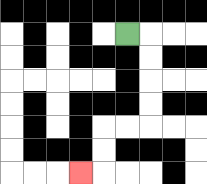{'start': '[5, 1]', 'end': '[3, 7]', 'path_directions': 'R,D,D,D,D,L,L,D,D,L', 'path_coordinates': '[[5, 1], [6, 1], [6, 2], [6, 3], [6, 4], [6, 5], [5, 5], [4, 5], [4, 6], [4, 7], [3, 7]]'}